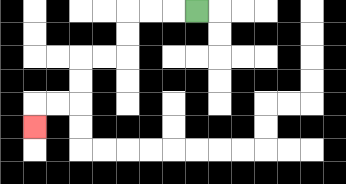{'start': '[8, 0]', 'end': '[1, 5]', 'path_directions': 'L,L,L,D,D,L,L,D,D,L,L,D', 'path_coordinates': '[[8, 0], [7, 0], [6, 0], [5, 0], [5, 1], [5, 2], [4, 2], [3, 2], [3, 3], [3, 4], [2, 4], [1, 4], [1, 5]]'}